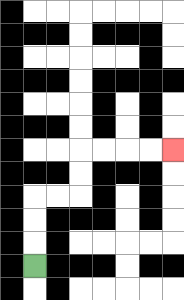{'start': '[1, 11]', 'end': '[7, 6]', 'path_directions': 'U,U,U,R,R,U,U,R,R,R,R', 'path_coordinates': '[[1, 11], [1, 10], [1, 9], [1, 8], [2, 8], [3, 8], [3, 7], [3, 6], [4, 6], [5, 6], [6, 6], [7, 6]]'}